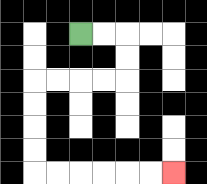{'start': '[3, 1]', 'end': '[7, 7]', 'path_directions': 'R,R,D,D,L,L,L,L,D,D,D,D,R,R,R,R,R,R', 'path_coordinates': '[[3, 1], [4, 1], [5, 1], [5, 2], [5, 3], [4, 3], [3, 3], [2, 3], [1, 3], [1, 4], [1, 5], [1, 6], [1, 7], [2, 7], [3, 7], [4, 7], [5, 7], [6, 7], [7, 7]]'}